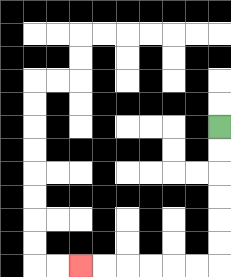{'start': '[9, 5]', 'end': '[3, 11]', 'path_directions': 'D,D,D,D,D,D,L,L,L,L,L,L', 'path_coordinates': '[[9, 5], [9, 6], [9, 7], [9, 8], [9, 9], [9, 10], [9, 11], [8, 11], [7, 11], [6, 11], [5, 11], [4, 11], [3, 11]]'}